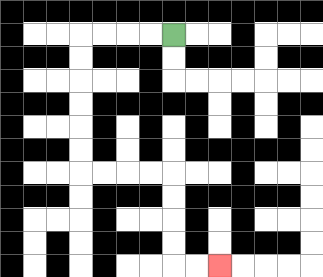{'start': '[7, 1]', 'end': '[9, 11]', 'path_directions': 'L,L,L,L,D,D,D,D,D,D,R,R,R,R,D,D,D,D,R,R', 'path_coordinates': '[[7, 1], [6, 1], [5, 1], [4, 1], [3, 1], [3, 2], [3, 3], [3, 4], [3, 5], [3, 6], [3, 7], [4, 7], [5, 7], [6, 7], [7, 7], [7, 8], [7, 9], [7, 10], [7, 11], [8, 11], [9, 11]]'}